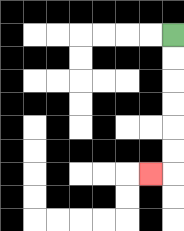{'start': '[7, 1]', 'end': '[6, 7]', 'path_directions': 'D,D,D,D,D,D,L', 'path_coordinates': '[[7, 1], [7, 2], [7, 3], [7, 4], [7, 5], [7, 6], [7, 7], [6, 7]]'}